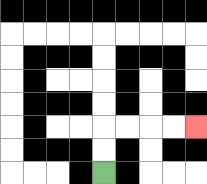{'start': '[4, 7]', 'end': '[8, 5]', 'path_directions': 'U,U,R,R,R,R', 'path_coordinates': '[[4, 7], [4, 6], [4, 5], [5, 5], [6, 5], [7, 5], [8, 5]]'}